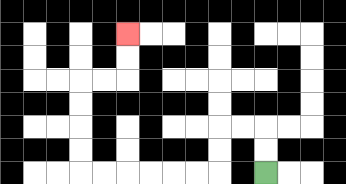{'start': '[11, 7]', 'end': '[5, 1]', 'path_directions': 'U,U,L,L,D,D,L,L,L,L,L,L,U,U,U,U,R,R,U,U', 'path_coordinates': '[[11, 7], [11, 6], [11, 5], [10, 5], [9, 5], [9, 6], [9, 7], [8, 7], [7, 7], [6, 7], [5, 7], [4, 7], [3, 7], [3, 6], [3, 5], [3, 4], [3, 3], [4, 3], [5, 3], [5, 2], [5, 1]]'}